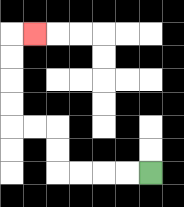{'start': '[6, 7]', 'end': '[1, 1]', 'path_directions': 'L,L,L,L,U,U,L,L,U,U,U,U,R', 'path_coordinates': '[[6, 7], [5, 7], [4, 7], [3, 7], [2, 7], [2, 6], [2, 5], [1, 5], [0, 5], [0, 4], [0, 3], [0, 2], [0, 1], [1, 1]]'}